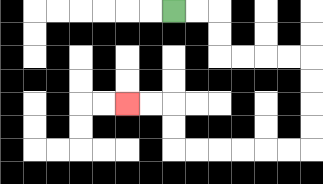{'start': '[7, 0]', 'end': '[5, 4]', 'path_directions': 'R,R,D,D,R,R,R,R,D,D,D,D,L,L,L,L,L,L,U,U,L,L', 'path_coordinates': '[[7, 0], [8, 0], [9, 0], [9, 1], [9, 2], [10, 2], [11, 2], [12, 2], [13, 2], [13, 3], [13, 4], [13, 5], [13, 6], [12, 6], [11, 6], [10, 6], [9, 6], [8, 6], [7, 6], [7, 5], [7, 4], [6, 4], [5, 4]]'}